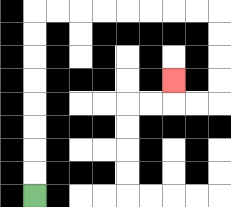{'start': '[1, 8]', 'end': '[7, 3]', 'path_directions': 'U,U,U,U,U,U,U,U,R,R,R,R,R,R,R,R,D,D,D,D,L,L,U', 'path_coordinates': '[[1, 8], [1, 7], [1, 6], [1, 5], [1, 4], [1, 3], [1, 2], [1, 1], [1, 0], [2, 0], [3, 0], [4, 0], [5, 0], [6, 0], [7, 0], [8, 0], [9, 0], [9, 1], [9, 2], [9, 3], [9, 4], [8, 4], [7, 4], [7, 3]]'}